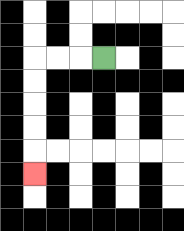{'start': '[4, 2]', 'end': '[1, 7]', 'path_directions': 'L,L,L,D,D,D,D,D', 'path_coordinates': '[[4, 2], [3, 2], [2, 2], [1, 2], [1, 3], [1, 4], [1, 5], [1, 6], [1, 7]]'}